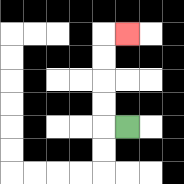{'start': '[5, 5]', 'end': '[5, 1]', 'path_directions': 'L,U,U,U,U,R', 'path_coordinates': '[[5, 5], [4, 5], [4, 4], [4, 3], [4, 2], [4, 1], [5, 1]]'}